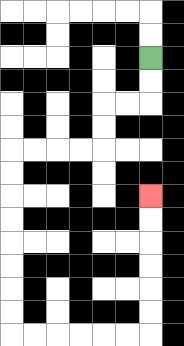{'start': '[6, 2]', 'end': '[6, 8]', 'path_directions': 'D,D,L,L,D,D,L,L,L,L,D,D,D,D,D,D,D,D,R,R,R,R,R,R,U,U,U,U,U,U', 'path_coordinates': '[[6, 2], [6, 3], [6, 4], [5, 4], [4, 4], [4, 5], [4, 6], [3, 6], [2, 6], [1, 6], [0, 6], [0, 7], [0, 8], [0, 9], [0, 10], [0, 11], [0, 12], [0, 13], [0, 14], [1, 14], [2, 14], [3, 14], [4, 14], [5, 14], [6, 14], [6, 13], [6, 12], [6, 11], [6, 10], [6, 9], [6, 8]]'}